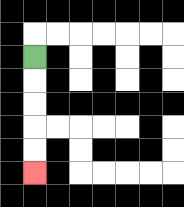{'start': '[1, 2]', 'end': '[1, 7]', 'path_directions': 'D,D,D,D,D', 'path_coordinates': '[[1, 2], [1, 3], [1, 4], [1, 5], [1, 6], [1, 7]]'}